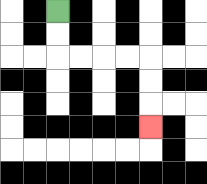{'start': '[2, 0]', 'end': '[6, 5]', 'path_directions': 'D,D,R,R,R,R,D,D,D', 'path_coordinates': '[[2, 0], [2, 1], [2, 2], [3, 2], [4, 2], [5, 2], [6, 2], [6, 3], [6, 4], [6, 5]]'}